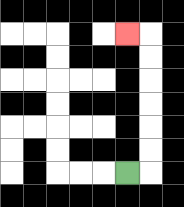{'start': '[5, 7]', 'end': '[5, 1]', 'path_directions': 'R,U,U,U,U,U,U,L', 'path_coordinates': '[[5, 7], [6, 7], [6, 6], [6, 5], [6, 4], [6, 3], [6, 2], [6, 1], [5, 1]]'}